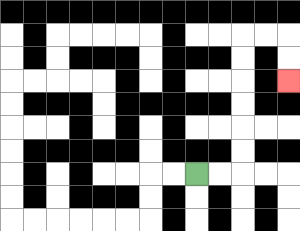{'start': '[8, 7]', 'end': '[12, 3]', 'path_directions': 'R,R,U,U,U,U,U,U,R,R,D,D', 'path_coordinates': '[[8, 7], [9, 7], [10, 7], [10, 6], [10, 5], [10, 4], [10, 3], [10, 2], [10, 1], [11, 1], [12, 1], [12, 2], [12, 3]]'}